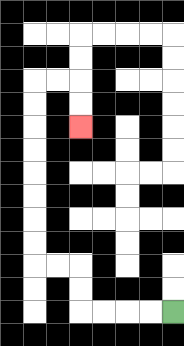{'start': '[7, 13]', 'end': '[3, 5]', 'path_directions': 'L,L,L,L,U,U,L,L,U,U,U,U,U,U,U,U,R,R,D,D', 'path_coordinates': '[[7, 13], [6, 13], [5, 13], [4, 13], [3, 13], [3, 12], [3, 11], [2, 11], [1, 11], [1, 10], [1, 9], [1, 8], [1, 7], [1, 6], [1, 5], [1, 4], [1, 3], [2, 3], [3, 3], [3, 4], [3, 5]]'}